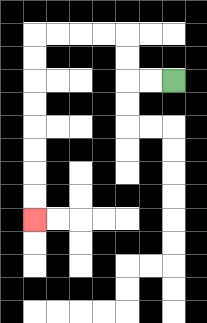{'start': '[7, 3]', 'end': '[1, 9]', 'path_directions': 'L,L,U,U,L,L,L,L,D,D,D,D,D,D,D,D', 'path_coordinates': '[[7, 3], [6, 3], [5, 3], [5, 2], [5, 1], [4, 1], [3, 1], [2, 1], [1, 1], [1, 2], [1, 3], [1, 4], [1, 5], [1, 6], [1, 7], [1, 8], [1, 9]]'}